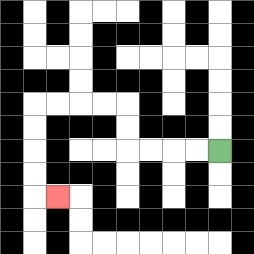{'start': '[9, 6]', 'end': '[2, 8]', 'path_directions': 'L,L,L,L,U,U,L,L,L,L,D,D,D,D,R', 'path_coordinates': '[[9, 6], [8, 6], [7, 6], [6, 6], [5, 6], [5, 5], [5, 4], [4, 4], [3, 4], [2, 4], [1, 4], [1, 5], [1, 6], [1, 7], [1, 8], [2, 8]]'}